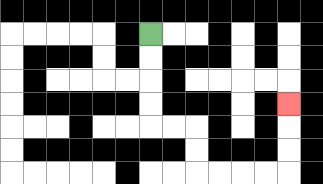{'start': '[6, 1]', 'end': '[12, 4]', 'path_directions': 'D,D,D,D,R,R,D,D,R,R,R,R,U,U,U', 'path_coordinates': '[[6, 1], [6, 2], [6, 3], [6, 4], [6, 5], [7, 5], [8, 5], [8, 6], [8, 7], [9, 7], [10, 7], [11, 7], [12, 7], [12, 6], [12, 5], [12, 4]]'}